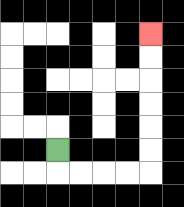{'start': '[2, 6]', 'end': '[6, 1]', 'path_directions': 'D,R,R,R,R,U,U,U,U,U,U', 'path_coordinates': '[[2, 6], [2, 7], [3, 7], [4, 7], [5, 7], [6, 7], [6, 6], [6, 5], [6, 4], [6, 3], [6, 2], [6, 1]]'}